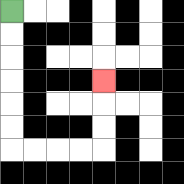{'start': '[0, 0]', 'end': '[4, 3]', 'path_directions': 'D,D,D,D,D,D,R,R,R,R,U,U,U', 'path_coordinates': '[[0, 0], [0, 1], [0, 2], [0, 3], [0, 4], [0, 5], [0, 6], [1, 6], [2, 6], [3, 6], [4, 6], [4, 5], [4, 4], [4, 3]]'}